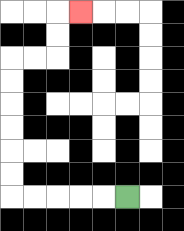{'start': '[5, 8]', 'end': '[3, 0]', 'path_directions': 'L,L,L,L,L,U,U,U,U,U,U,R,R,U,U,R', 'path_coordinates': '[[5, 8], [4, 8], [3, 8], [2, 8], [1, 8], [0, 8], [0, 7], [0, 6], [0, 5], [0, 4], [0, 3], [0, 2], [1, 2], [2, 2], [2, 1], [2, 0], [3, 0]]'}